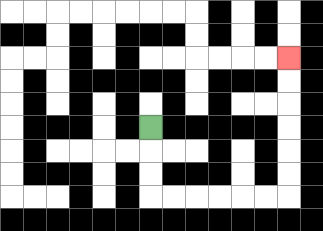{'start': '[6, 5]', 'end': '[12, 2]', 'path_directions': 'D,D,D,R,R,R,R,R,R,U,U,U,U,U,U', 'path_coordinates': '[[6, 5], [6, 6], [6, 7], [6, 8], [7, 8], [8, 8], [9, 8], [10, 8], [11, 8], [12, 8], [12, 7], [12, 6], [12, 5], [12, 4], [12, 3], [12, 2]]'}